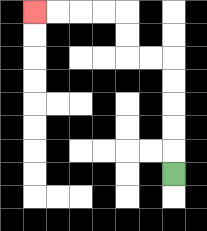{'start': '[7, 7]', 'end': '[1, 0]', 'path_directions': 'U,U,U,U,U,L,L,U,U,L,L,L,L', 'path_coordinates': '[[7, 7], [7, 6], [7, 5], [7, 4], [7, 3], [7, 2], [6, 2], [5, 2], [5, 1], [5, 0], [4, 0], [3, 0], [2, 0], [1, 0]]'}